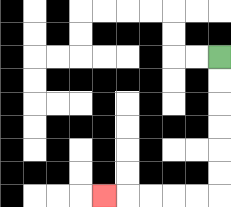{'start': '[9, 2]', 'end': '[4, 8]', 'path_directions': 'D,D,D,D,D,D,L,L,L,L,L', 'path_coordinates': '[[9, 2], [9, 3], [9, 4], [9, 5], [9, 6], [9, 7], [9, 8], [8, 8], [7, 8], [6, 8], [5, 8], [4, 8]]'}